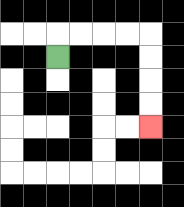{'start': '[2, 2]', 'end': '[6, 5]', 'path_directions': 'U,R,R,R,R,D,D,D,D', 'path_coordinates': '[[2, 2], [2, 1], [3, 1], [4, 1], [5, 1], [6, 1], [6, 2], [6, 3], [6, 4], [6, 5]]'}